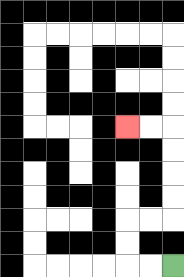{'start': '[7, 11]', 'end': '[5, 5]', 'path_directions': 'L,L,U,U,R,R,U,U,U,U,L,L', 'path_coordinates': '[[7, 11], [6, 11], [5, 11], [5, 10], [5, 9], [6, 9], [7, 9], [7, 8], [7, 7], [7, 6], [7, 5], [6, 5], [5, 5]]'}